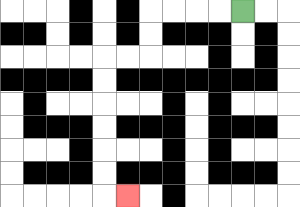{'start': '[10, 0]', 'end': '[5, 8]', 'path_directions': 'L,L,L,L,D,D,L,L,D,D,D,D,D,D,R', 'path_coordinates': '[[10, 0], [9, 0], [8, 0], [7, 0], [6, 0], [6, 1], [6, 2], [5, 2], [4, 2], [4, 3], [4, 4], [4, 5], [4, 6], [4, 7], [4, 8], [5, 8]]'}